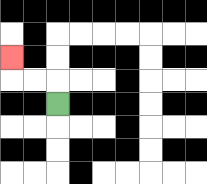{'start': '[2, 4]', 'end': '[0, 2]', 'path_directions': 'U,L,L,U', 'path_coordinates': '[[2, 4], [2, 3], [1, 3], [0, 3], [0, 2]]'}